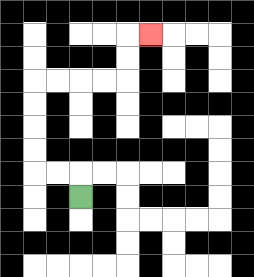{'start': '[3, 8]', 'end': '[6, 1]', 'path_directions': 'U,L,L,U,U,U,U,R,R,R,R,U,U,R', 'path_coordinates': '[[3, 8], [3, 7], [2, 7], [1, 7], [1, 6], [1, 5], [1, 4], [1, 3], [2, 3], [3, 3], [4, 3], [5, 3], [5, 2], [5, 1], [6, 1]]'}